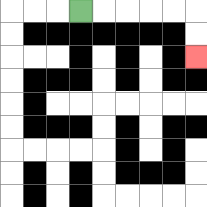{'start': '[3, 0]', 'end': '[8, 2]', 'path_directions': 'R,R,R,R,R,D,D', 'path_coordinates': '[[3, 0], [4, 0], [5, 0], [6, 0], [7, 0], [8, 0], [8, 1], [8, 2]]'}